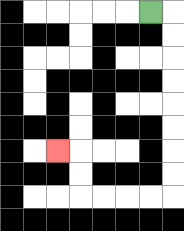{'start': '[6, 0]', 'end': '[2, 6]', 'path_directions': 'R,D,D,D,D,D,D,D,D,L,L,L,L,U,U,L', 'path_coordinates': '[[6, 0], [7, 0], [7, 1], [7, 2], [7, 3], [7, 4], [7, 5], [7, 6], [7, 7], [7, 8], [6, 8], [5, 8], [4, 8], [3, 8], [3, 7], [3, 6], [2, 6]]'}